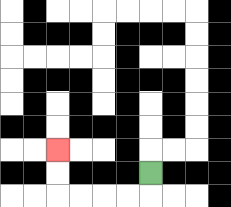{'start': '[6, 7]', 'end': '[2, 6]', 'path_directions': 'D,L,L,L,L,U,U', 'path_coordinates': '[[6, 7], [6, 8], [5, 8], [4, 8], [3, 8], [2, 8], [2, 7], [2, 6]]'}